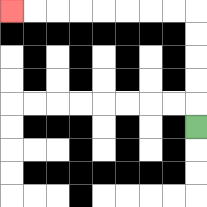{'start': '[8, 5]', 'end': '[0, 0]', 'path_directions': 'U,U,U,U,U,L,L,L,L,L,L,L,L', 'path_coordinates': '[[8, 5], [8, 4], [8, 3], [8, 2], [8, 1], [8, 0], [7, 0], [6, 0], [5, 0], [4, 0], [3, 0], [2, 0], [1, 0], [0, 0]]'}